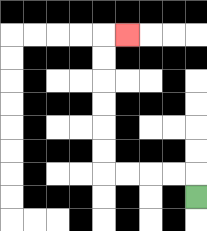{'start': '[8, 8]', 'end': '[5, 1]', 'path_directions': 'U,L,L,L,L,U,U,U,U,U,U,R', 'path_coordinates': '[[8, 8], [8, 7], [7, 7], [6, 7], [5, 7], [4, 7], [4, 6], [4, 5], [4, 4], [4, 3], [4, 2], [4, 1], [5, 1]]'}